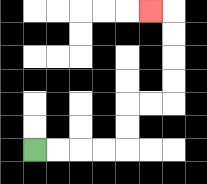{'start': '[1, 6]', 'end': '[6, 0]', 'path_directions': 'R,R,R,R,U,U,R,R,U,U,U,U,L', 'path_coordinates': '[[1, 6], [2, 6], [3, 6], [4, 6], [5, 6], [5, 5], [5, 4], [6, 4], [7, 4], [7, 3], [7, 2], [7, 1], [7, 0], [6, 0]]'}